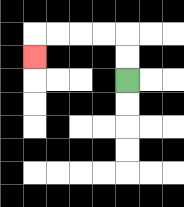{'start': '[5, 3]', 'end': '[1, 2]', 'path_directions': 'U,U,L,L,L,L,D', 'path_coordinates': '[[5, 3], [5, 2], [5, 1], [4, 1], [3, 1], [2, 1], [1, 1], [1, 2]]'}